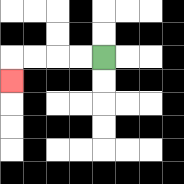{'start': '[4, 2]', 'end': '[0, 3]', 'path_directions': 'L,L,L,L,D', 'path_coordinates': '[[4, 2], [3, 2], [2, 2], [1, 2], [0, 2], [0, 3]]'}